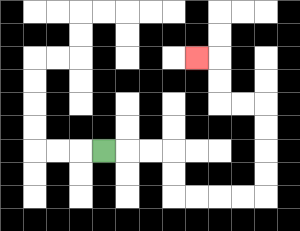{'start': '[4, 6]', 'end': '[8, 2]', 'path_directions': 'R,R,R,D,D,R,R,R,R,U,U,U,U,L,L,U,U,L', 'path_coordinates': '[[4, 6], [5, 6], [6, 6], [7, 6], [7, 7], [7, 8], [8, 8], [9, 8], [10, 8], [11, 8], [11, 7], [11, 6], [11, 5], [11, 4], [10, 4], [9, 4], [9, 3], [9, 2], [8, 2]]'}